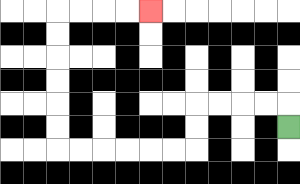{'start': '[12, 5]', 'end': '[6, 0]', 'path_directions': 'U,L,L,L,L,D,D,L,L,L,L,L,L,U,U,U,U,U,U,R,R,R,R', 'path_coordinates': '[[12, 5], [12, 4], [11, 4], [10, 4], [9, 4], [8, 4], [8, 5], [8, 6], [7, 6], [6, 6], [5, 6], [4, 6], [3, 6], [2, 6], [2, 5], [2, 4], [2, 3], [2, 2], [2, 1], [2, 0], [3, 0], [4, 0], [5, 0], [6, 0]]'}